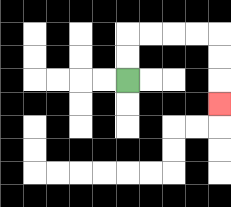{'start': '[5, 3]', 'end': '[9, 4]', 'path_directions': 'U,U,R,R,R,R,D,D,D', 'path_coordinates': '[[5, 3], [5, 2], [5, 1], [6, 1], [7, 1], [8, 1], [9, 1], [9, 2], [9, 3], [9, 4]]'}